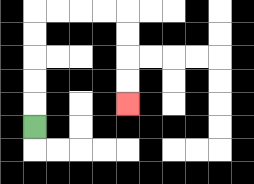{'start': '[1, 5]', 'end': '[5, 4]', 'path_directions': 'U,U,U,U,U,R,R,R,R,D,D,D,D', 'path_coordinates': '[[1, 5], [1, 4], [1, 3], [1, 2], [1, 1], [1, 0], [2, 0], [3, 0], [4, 0], [5, 0], [5, 1], [5, 2], [5, 3], [5, 4]]'}